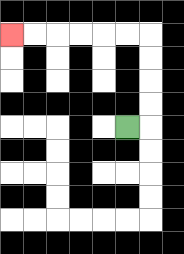{'start': '[5, 5]', 'end': '[0, 1]', 'path_directions': 'R,U,U,U,U,L,L,L,L,L,L', 'path_coordinates': '[[5, 5], [6, 5], [6, 4], [6, 3], [6, 2], [6, 1], [5, 1], [4, 1], [3, 1], [2, 1], [1, 1], [0, 1]]'}